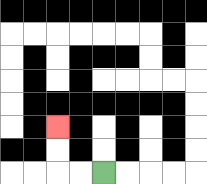{'start': '[4, 7]', 'end': '[2, 5]', 'path_directions': 'L,L,U,U', 'path_coordinates': '[[4, 7], [3, 7], [2, 7], [2, 6], [2, 5]]'}